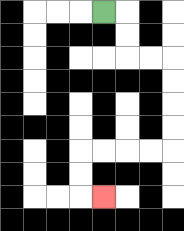{'start': '[4, 0]', 'end': '[4, 8]', 'path_directions': 'R,D,D,R,R,D,D,D,D,L,L,L,L,D,D,R', 'path_coordinates': '[[4, 0], [5, 0], [5, 1], [5, 2], [6, 2], [7, 2], [7, 3], [7, 4], [7, 5], [7, 6], [6, 6], [5, 6], [4, 6], [3, 6], [3, 7], [3, 8], [4, 8]]'}